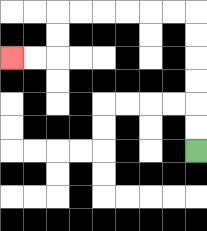{'start': '[8, 6]', 'end': '[0, 2]', 'path_directions': 'U,U,U,U,U,U,L,L,L,L,L,L,D,D,L,L', 'path_coordinates': '[[8, 6], [8, 5], [8, 4], [8, 3], [8, 2], [8, 1], [8, 0], [7, 0], [6, 0], [5, 0], [4, 0], [3, 0], [2, 0], [2, 1], [2, 2], [1, 2], [0, 2]]'}